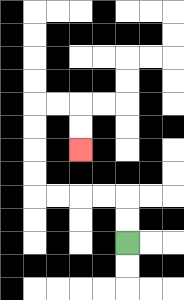{'start': '[5, 10]', 'end': '[3, 6]', 'path_directions': 'U,U,L,L,L,L,U,U,U,U,R,R,D,D', 'path_coordinates': '[[5, 10], [5, 9], [5, 8], [4, 8], [3, 8], [2, 8], [1, 8], [1, 7], [1, 6], [1, 5], [1, 4], [2, 4], [3, 4], [3, 5], [3, 6]]'}